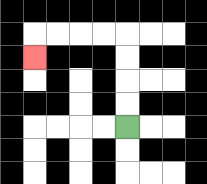{'start': '[5, 5]', 'end': '[1, 2]', 'path_directions': 'U,U,U,U,L,L,L,L,D', 'path_coordinates': '[[5, 5], [5, 4], [5, 3], [5, 2], [5, 1], [4, 1], [3, 1], [2, 1], [1, 1], [1, 2]]'}